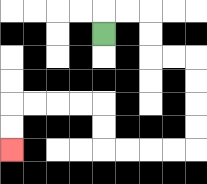{'start': '[4, 1]', 'end': '[0, 6]', 'path_directions': 'U,R,R,D,D,R,R,D,D,D,D,L,L,L,L,U,U,L,L,L,L,D,D', 'path_coordinates': '[[4, 1], [4, 0], [5, 0], [6, 0], [6, 1], [6, 2], [7, 2], [8, 2], [8, 3], [8, 4], [8, 5], [8, 6], [7, 6], [6, 6], [5, 6], [4, 6], [4, 5], [4, 4], [3, 4], [2, 4], [1, 4], [0, 4], [0, 5], [0, 6]]'}